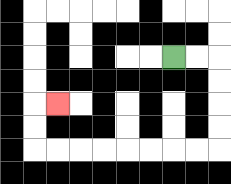{'start': '[7, 2]', 'end': '[2, 4]', 'path_directions': 'R,R,D,D,D,D,L,L,L,L,L,L,L,L,U,U,R', 'path_coordinates': '[[7, 2], [8, 2], [9, 2], [9, 3], [9, 4], [9, 5], [9, 6], [8, 6], [7, 6], [6, 6], [5, 6], [4, 6], [3, 6], [2, 6], [1, 6], [1, 5], [1, 4], [2, 4]]'}